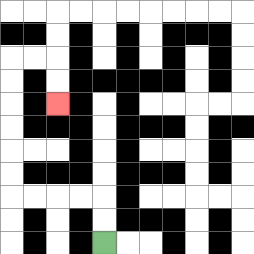{'start': '[4, 10]', 'end': '[2, 4]', 'path_directions': 'U,U,L,L,L,L,U,U,U,U,U,U,R,R,D,D', 'path_coordinates': '[[4, 10], [4, 9], [4, 8], [3, 8], [2, 8], [1, 8], [0, 8], [0, 7], [0, 6], [0, 5], [0, 4], [0, 3], [0, 2], [1, 2], [2, 2], [2, 3], [2, 4]]'}